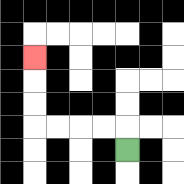{'start': '[5, 6]', 'end': '[1, 2]', 'path_directions': 'U,L,L,L,L,U,U,U', 'path_coordinates': '[[5, 6], [5, 5], [4, 5], [3, 5], [2, 5], [1, 5], [1, 4], [1, 3], [1, 2]]'}